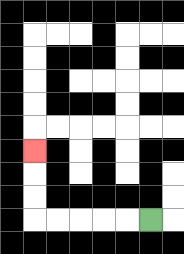{'start': '[6, 9]', 'end': '[1, 6]', 'path_directions': 'L,L,L,L,L,U,U,U', 'path_coordinates': '[[6, 9], [5, 9], [4, 9], [3, 9], [2, 9], [1, 9], [1, 8], [1, 7], [1, 6]]'}